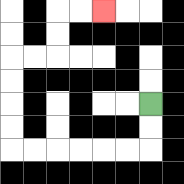{'start': '[6, 4]', 'end': '[4, 0]', 'path_directions': 'D,D,L,L,L,L,L,L,U,U,U,U,R,R,U,U,R,R', 'path_coordinates': '[[6, 4], [6, 5], [6, 6], [5, 6], [4, 6], [3, 6], [2, 6], [1, 6], [0, 6], [0, 5], [0, 4], [0, 3], [0, 2], [1, 2], [2, 2], [2, 1], [2, 0], [3, 0], [4, 0]]'}